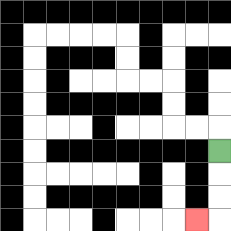{'start': '[9, 6]', 'end': '[8, 9]', 'path_directions': 'D,D,D,L', 'path_coordinates': '[[9, 6], [9, 7], [9, 8], [9, 9], [8, 9]]'}